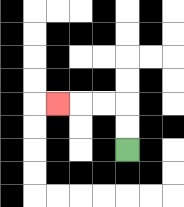{'start': '[5, 6]', 'end': '[2, 4]', 'path_directions': 'U,U,L,L,L', 'path_coordinates': '[[5, 6], [5, 5], [5, 4], [4, 4], [3, 4], [2, 4]]'}